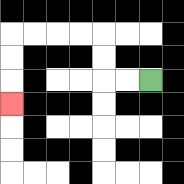{'start': '[6, 3]', 'end': '[0, 4]', 'path_directions': 'L,L,U,U,L,L,L,L,D,D,D', 'path_coordinates': '[[6, 3], [5, 3], [4, 3], [4, 2], [4, 1], [3, 1], [2, 1], [1, 1], [0, 1], [0, 2], [0, 3], [0, 4]]'}